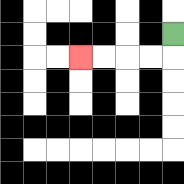{'start': '[7, 1]', 'end': '[3, 2]', 'path_directions': 'D,L,L,L,L', 'path_coordinates': '[[7, 1], [7, 2], [6, 2], [5, 2], [4, 2], [3, 2]]'}